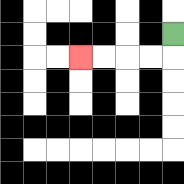{'start': '[7, 1]', 'end': '[3, 2]', 'path_directions': 'D,L,L,L,L', 'path_coordinates': '[[7, 1], [7, 2], [6, 2], [5, 2], [4, 2], [3, 2]]'}